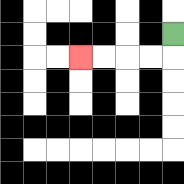{'start': '[7, 1]', 'end': '[3, 2]', 'path_directions': 'D,L,L,L,L', 'path_coordinates': '[[7, 1], [7, 2], [6, 2], [5, 2], [4, 2], [3, 2]]'}